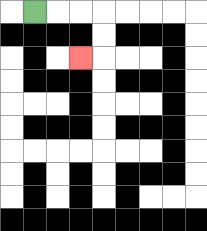{'start': '[1, 0]', 'end': '[3, 2]', 'path_directions': 'R,R,R,D,D,L', 'path_coordinates': '[[1, 0], [2, 0], [3, 0], [4, 0], [4, 1], [4, 2], [3, 2]]'}